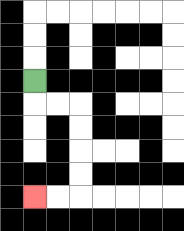{'start': '[1, 3]', 'end': '[1, 8]', 'path_directions': 'D,R,R,D,D,D,D,L,L', 'path_coordinates': '[[1, 3], [1, 4], [2, 4], [3, 4], [3, 5], [3, 6], [3, 7], [3, 8], [2, 8], [1, 8]]'}